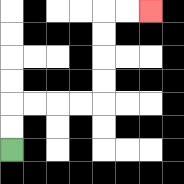{'start': '[0, 6]', 'end': '[6, 0]', 'path_directions': 'U,U,R,R,R,R,U,U,U,U,R,R', 'path_coordinates': '[[0, 6], [0, 5], [0, 4], [1, 4], [2, 4], [3, 4], [4, 4], [4, 3], [4, 2], [4, 1], [4, 0], [5, 0], [6, 0]]'}